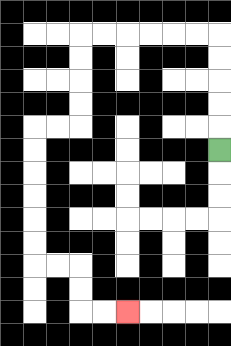{'start': '[9, 6]', 'end': '[5, 13]', 'path_directions': 'U,U,U,U,U,L,L,L,L,L,L,D,D,D,D,L,L,D,D,D,D,D,D,R,R,D,D,R,R', 'path_coordinates': '[[9, 6], [9, 5], [9, 4], [9, 3], [9, 2], [9, 1], [8, 1], [7, 1], [6, 1], [5, 1], [4, 1], [3, 1], [3, 2], [3, 3], [3, 4], [3, 5], [2, 5], [1, 5], [1, 6], [1, 7], [1, 8], [1, 9], [1, 10], [1, 11], [2, 11], [3, 11], [3, 12], [3, 13], [4, 13], [5, 13]]'}